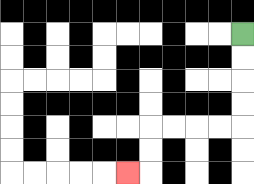{'start': '[10, 1]', 'end': '[5, 7]', 'path_directions': 'D,D,D,D,L,L,L,L,D,D,L', 'path_coordinates': '[[10, 1], [10, 2], [10, 3], [10, 4], [10, 5], [9, 5], [8, 5], [7, 5], [6, 5], [6, 6], [6, 7], [5, 7]]'}